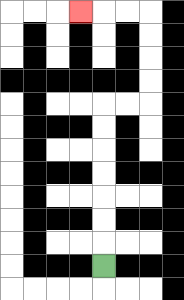{'start': '[4, 11]', 'end': '[3, 0]', 'path_directions': 'U,U,U,U,U,U,U,R,R,U,U,U,U,L,L,L', 'path_coordinates': '[[4, 11], [4, 10], [4, 9], [4, 8], [4, 7], [4, 6], [4, 5], [4, 4], [5, 4], [6, 4], [6, 3], [6, 2], [6, 1], [6, 0], [5, 0], [4, 0], [3, 0]]'}